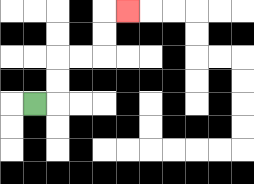{'start': '[1, 4]', 'end': '[5, 0]', 'path_directions': 'R,U,U,R,R,U,U,R', 'path_coordinates': '[[1, 4], [2, 4], [2, 3], [2, 2], [3, 2], [4, 2], [4, 1], [4, 0], [5, 0]]'}